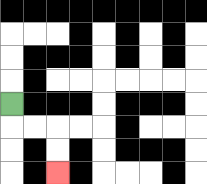{'start': '[0, 4]', 'end': '[2, 7]', 'path_directions': 'D,R,R,D,D', 'path_coordinates': '[[0, 4], [0, 5], [1, 5], [2, 5], [2, 6], [2, 7]]'}